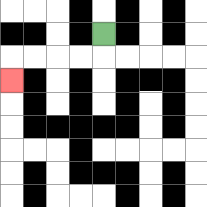{'start': '[4, 1]', 'end': '[0, 3]', 'path_directions': 'D,L,L,L,L,D', 'path_coordinates': '[[4, 1], [4, 2], [3, 2], [2, 2], [1, 2], [0, 2], [0, 3]]'}